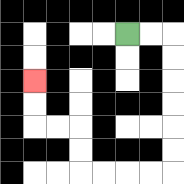{'start': '[5, 1]', 'end': '[1, 3]', 'path_directions': 'R,R,D,D,D,D,D,D,L,L,L,L,U,U,L,L,U,U', 'path_coordinates': '[[5, 1], [6, 1], [7, 1], [7, 2], [7, 3], [7, 4], [7, 5], [7, 6], [7, 7], [6, 7], [5, 7], [4, 7], [3, 7], [3, 6], [3, 5], [2, 5], [1, 5], [1, 4], [1, 3]]'}